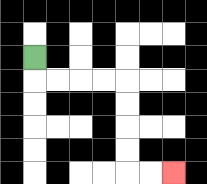{'start': '[1, 2]', 'end': '[7, 7]', 'path_directions': 'D,R,R,R,R,D,D,D,D,R,R', 'path_coordinates': '[[1, 2], [1, 3], [2, 3], [3, 3], [4, 3], [5, 3], [5, 4], [5, 5], [5, 6], [5, 7], [6, 7], [7, 7]]'}